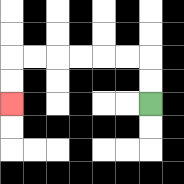{'start': '[6, 4]', 'end': '[0, 4]', 'path_directions': 'U,U,L,L,L,L,L,L,D,D', 'path_coordinates': '[[6, 4], [6, 3], [6, 2], [5, 2], [4, 2], [3, 2], [2, 2], [1, 2], [0, 2], [0, 3], [0, 4]]'}